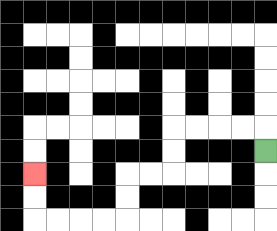{'start': '[11, 6]', 'end': '[1, 7]', 'path_directions': 'U,L,L,L,L,D,D,L,L,D,D,L,L,L,L,U,U', 'path_coordinates': '[[11, 6], [11, 5], [10, 5], [9, 5], [8, 5], [7, 5], [7, 6], [7, 7], [6, 7], [5, 7], [5, 8], [5, 9], [4, 9], [3, 9], [2, 9], [1, 9], [1, 8], [1, 7]]'}